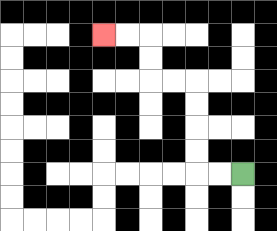{'start': '[10, 7]', 'end': '[4, 1]', 'path_directions': 'L,L,U,U,U,U,L,L,U,U,L,L', 'path_coordinates': '[[10, 7], [9, 7], [8, 7], [8, 6], [8, 5], [8, 4], [8, 3], [7, 3], [6, 3], [6, 2], [6, 1], [5, 1], [4, 1]]'}